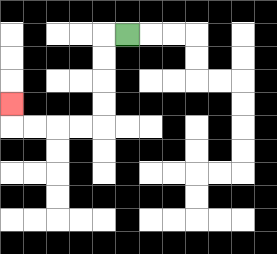{'start': '[5, 1]', 'end': '[0, 4]', 'path_directions': 'L,D,D,D,D,L,L,L,L,U', 'path_coordinates': '[[5, 1], [4, 1], [4, 2], [4, 3], [4, 4], [4, 5], [3, 5], [2, 5], [1, 5], [0, 5], [0, 4]]'}